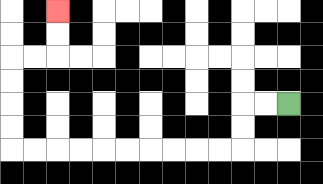{'start': '[12, 4]', 'end': '[2, 0]', 'path_directions': 'L,L,D,D,L,L,L,L,L,L,L,L,L,L,U,U,U,U,R,R,U,U', 'path_coordinates': '[[12, 4], [11, 4], [10, 4], [10, 5], [10, 6], [9, 6], [8, 6], [7, 6], [6, 6], [5, 6], [4, 6], [3, 6], [2, 6], [1, 6], [0, 6], [0, 5], [0, 4], [0, 3], [0, 2], [1, 2], [2, 2], [2, 1], [2, 0]]'}